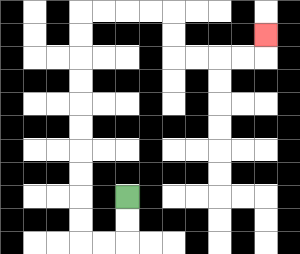{'start': '[5, 8]', 'end': '[11, 1]', 'path_directions': 'D,D,L,L,U,U,U,U,U,U,U,U,U,U,R,R,R,R,D,D,R,R,R,R,U', 'path_coordinates': '[[5, 8], [5, 9], [5, 10], [4, 10], [3, 10], [3, 9], [3, 8], [3, 7], [3, 6], [3, 5], [3, 4], [3, 3], [3, 2], [3, 1], [3, 0], [4, 0], [5, 0], [6, 0], [7, 0], [7, 1], [7, 2], [8, 2], [9, 2], [10, 2], [11, 2], [11, 1]]'}